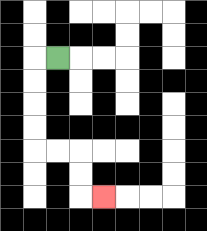{'start': '[2, 2]', 'end': '[4, 8]', 'path_directions': 'L,D,D,D,D,R,R,D,D,R', 'path_coordinates': '[[2, 2], [1, 2], [1, 3], [1, 4], [1, 5], [1, 6], [2, 6], [3, 6], [3, 7], [3, 8], [4, 8]]'}